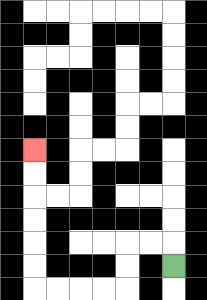{'start': '[7, 11]', 'end': '[1, 6]', 'path_directions': 'U,L,L,D,D,L,L,L,L,U,U,U,U,U,U', 'path_coordinates': '[[7, 11], [7, 10], [6, 10], [5, 10], [5, 11], [5, 12], [4, 12], [3, 12], [2, 12], [1, 12], [1, 11], [1, 10], [1, 9], [1, 8], [1, 7], [1, 6]]'}